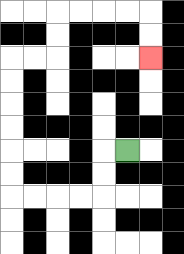{'start': '[5, 6]', 'end': '[6, 2]', 'path_directions': 'L,D,D,L,L,L,L,U,U,U,U,U,U,R,R,U,U,R,R,R,R,D,D', 'path_coordinates': '[[5, 6], [4, 6], [4, 7], [4, 8], [3, 8], [2, 8], [1, 8], [0, 8], [0, 7], [0, 6], [0, 5], [0, 4], [0, 3], [0, 2], [1, 2], [2, 2], [2, 1], [2, 0], [3, 0], [4, 0], [5, 0], [6, 0], [6, 1], [6, 2]]'}